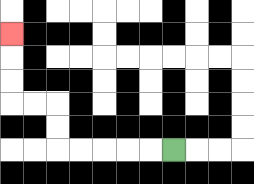{'start': '[7, 6]', 'end': '[0, 1]', 'path_directions': 'L,L,L,L,L,U,U,L,L,U,U,U', 'path_coordinates': '[[7, 6], [6, 6], [5, 6], [4, 6], [3, 6], [2, 6], [2, 5], [2, 4], [1, 4], [0, 4], [0, 3], [0, 2], [0, 1]]'}